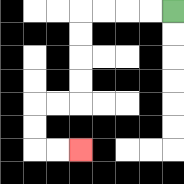{'start': '[7, 0]', 'end': '[3, 6]', 'path_directions': 'L,L,L,L,D,D,D,D,L,L,D,D,R,R', 'path_coordinates': '[[7, 0], [6, 0], [5, 0], [4, 0], [3, 0], [3, 1], [3, 2], [3, 3], [3, 4], [2, 4], [1, 4], [1, 5], [1, 6], [2, 6], [3, 6]]'}